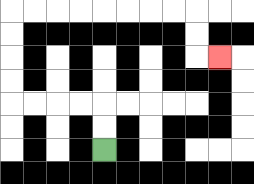{'start': '[4, 6]', 'end': '[9, 2]', 'path_directions': 'U,U,L,L,L,L,U,U,U,U,R,R,R,R,R,R,R,R,D,D,R', 'path_coordinates': '[[4, 6], [4, 5], [4, 4], [3, 4], [2, 4], [1, 4], [0, 4], [0, 3], [0, 2], [0, 1], [0, 0], [1, 0], [2, 0], [3, 0], [4, 0], [5, 0], [6, 0], [7, 0], [8, 0], [8, 1], [8, 2], [9, 2]]'}